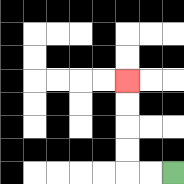{'start': '[7, 7]', 'end': '[5, 3]', 'path_directions': 'L,L,U,U,U,U', 'path_coordinates': '[[7, 7], [6, 7], [5, 7], [5, 6], [5, 5], [5, 4], [5, 3]]'}